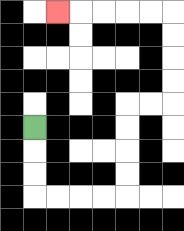{'start': '[1, 5]', 'end': '[2, 0]', 'path_directions': 'D,D,D,R,R,R,R,U,U,U,U,R,R,U,U,U,U,L,L,L,L,L', 'path_coordinates': '[[1, 5], [1, 6], [1, 7], [1, 8], [2, 8], [3, 8], [4, 8], [5, 8], [5, 7], [5, 6], [5, 5], [5, 4], [6, 4], [7, 4], [7, 3], [7, 2], [7, 1], [7, 0], [6, 0], [5, 0], [4, 0], [3, 0], [2, 0]]'}